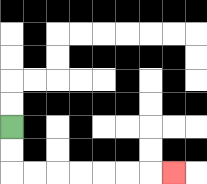{'start': '[0, 5]', 'end': '[7, 7]', 'path_directions': 'D,D,R,R,R,R,R,R,R', 'path_coordinates': '[[0, 5], [0, 6], [0, 7], [1, 7], [2, 7], [3, 7], [4, 7], [5, 7], [6, 7], [7, 7]]'}